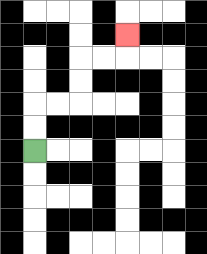{'start': '[1, 6]', 'end': '[5, 1]', 'path_directions': 'U,U,R,R,U,U,R,R,U', 'path_coordinates': '[[1, 6], [1, 5], [1, 4], [2, 4], [3, 4], [3, 3], [3, 2], [4, 2], [5, 2], [5, 1]]'}